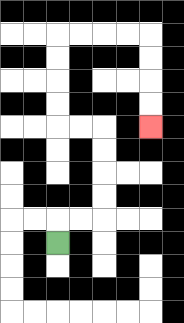{'start': '[2, 10]', 'end': '[6, 5]', 'path_directions': 'U,R,R,U,U,U,U,L,L,U,U,U,U,R,R,R,R,D,D,D,D', 'path_coordinates': '[[2, 10], [2, 9], [3, 9], [4, 9], [4, 8], [4, 7], [4, 6], [4, 5], [3, 5], [2, 5], [2, 4], [2, 3], [2, 2], [2, 1], [3, 1], [4, 1], [5, 1], [6, 1], [6, 2], [6, 3], [6, 4], [6, 5]]'}